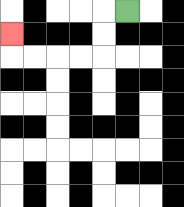{'start': '[5, 0]', 'end': '[0, 1]', 'path_directions': 'L,D,D,L,L,L,L,U', 'path_coordinates': '[[5, 0], [4, 0], [4, 1], [4, 2], [3, 2], [2, 2], [1, 2], [0, 2], [0, 1]]'}